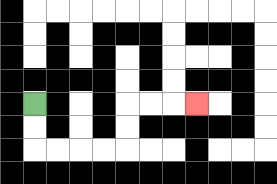{'start': '[1, 4]', 'end': '[8, 4]', 'path_directions': 'D,D,R,R,R,R,U,U,R,R,R', 'path_coordinates': '[[1, 4], [1, 5], [1, 6], [2, 6], [3, 6], [4, 6], [5, 6], [5, 5], [5, 4], [6, 4], [7, 4], [8, 4]]'}